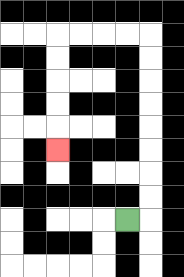{'start': '[5, 9]', 'end': '[2, 6]', 'path_directions': 'R,U,U,U,U,U,U,U,U,L,L,L,L,D,D,D,D,D', 'path_coordinates': '[[5, 9], [6, 9], [6, 8], [6, 7], [6, 6], [6, 5], [6, 4], [6, 3], [6, 2], [6, 1], [5, 1], [4, 1], [3, 1], [2, 1], [2, 2], [2, 3], [2, 4], [2, 5], [2, 6]]'}